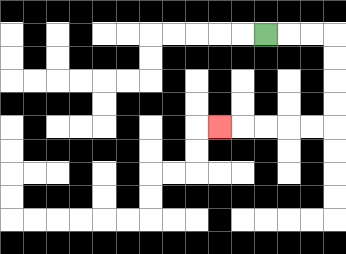{'start': '[11, 1]', 'end': '[9, 5]', 'path_directions': 'R,R,R,D,D,D,D,L,L,L,L,L', 'path_coordinates': '[[11, 1], [12, 1], [13, 1], [14, 1], [14, 2], [14, 3], [14, 4], [14, 5], [13, 5], [12, 5], [11, 5], [10, 5], [9, 5]]'}